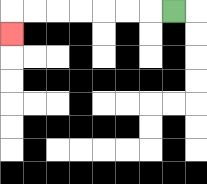{'start': '[7, 0]', 'end': '[0, 1]', 'path_directions': 'L,L,L,L,L,L,L,D', 'path_coordinates': '[[7, 0], [6, 0], [5, 0], [4, 0], [3, 0], [2, 0], [1, 0], [0, 0], [0, 1]]'}